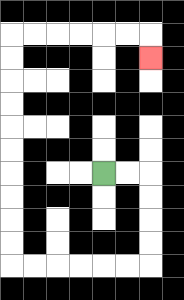{'start': '[4, 7]', 'end': '[6, 2]', 'path_directions': 'R,R,D,D,D,D,L,L,L,L,L,L,U,U,U,U,U,U,U,U,U,U,R,R,R,R,R,R,D', 'path_coordinates': '[[4, 7], [5, 7], [6, 7], [6, 8], [6, 9], [6, 10], [6, 11], [5, 11], [4, 11], [3, 11], [2, 11], [1, 11], [0, 11], [0, 10], [0, 9], [0, 8], [0, 7], [0, 6], [0, 5], [0, 4], [0, 3], [0, 2], [0, 1], [1, 1], [2, 1], [3, 1], [4, 1], [5, 1], [6, 1], [6, 2]]'}